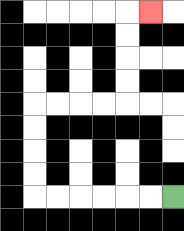{'start': '[7, 8]', 'end': '[6, 0]', 'path_directions': 'L,L,L,L,L,L,U,U,U,U,R,R,R,R,U,U,U,U,R', 'path_coordinates': '[[7, 8], [6, 8], [5, 8], [4, 8], [3, 8], [2, 8], [1, 8], [1, 7], [1, 6], [1, 5], [1, 4], [2, 4], [3, 4], [4, 4], [5, 4], [5, 3], [5, 2], [5, 1], [5, 0], [6, 0]]'}